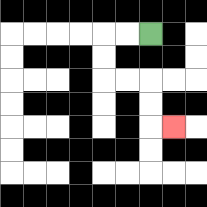{'start': '[6, 1]', 'end': '[7, 5]', 'path_directions': 'L,L,D,D,R,R,D,D,R', 'path_coordinates': '[[6, 1], [5, 1], [4, 1], [4, 2], [4, 3], [5, 3], [6, 3], [6, 4], [6, 5], [7, 5]]'}